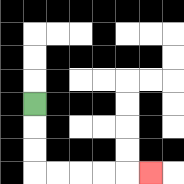{'start': '[1, 4]', 'end': '[6, 7]', 'path_directions': 'D,D,D,R,R,R,R,R', 'path_coordinates': '[[1, 4], [1, 5], [1, 6], [1, 7], [2, 7], [3, 7], [4, 7], [5, 7], [6, 7]]'}